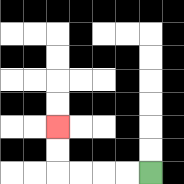{'start': '[6, 7]', 'end': '[2, 5]', 'path_directions': 'L,L,L,L,U,U', 'path_coordinates': '[[6, 7], [5, 7], [4, 7], [3, 7], [2, 7], [2, 6], [2, 5]]'}